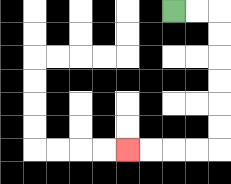{'start': '[7, 0]', 'end': '[5, 6]', 'path_directions': 'R,R,D,D,D,D,D,D,L,L,L,L', 'path_coordinates': '[[7, 0], [8, 0], [9, 0], [9, 1], [9, 2], [9, 3], [9, 4], [9, 5], [9, 6], [8, 6], [7, 6], [6, 6], [5, 6]]'}